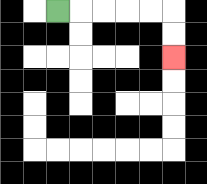{'start': '[2, 0]', 'end': '[7, 2]', 'path_directions': 'R,R,R,R,R,D,D', 'path_coordinates': '[[2, 0], [3, 0], [4, 0], [5, 0], [6, 0], [7, 0], [7, 1], [7, 2]]'}